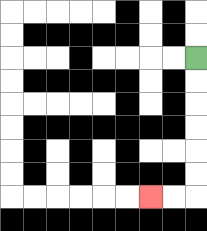{'start': '[8, 2]', 'end': '[6, 8]', 'path_directions': 'D,D,D,D,D,D,L,L', 'path_coordinates': '[[8, 2], [8, 3], [8, 4], [8, 5], [8, 6], [8, 7], [8, 8], [7, 8], [6, 8]]'}